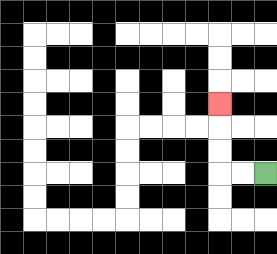{'start': '[11, 7]', 'end': '[9, 4]', 'path_directions': 'L,L,U,U,U', 'path_coordinates': '[[11, 7], [10, 7], [9, 7], [9, 6], [9, 5], [9, 4]]'}